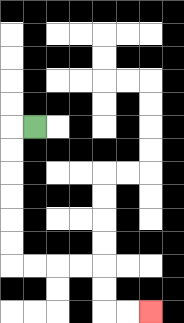{'start': '[1, 5]', 'end': '[6, 13]', 'path_directions': 'L,D,D,D,D,D,D,R,R,R,R,D,D,R,R', 'path_coordinates': '[[1, 5], [0, 5], [0, 6], [0, 7], [0, 8], [0, 9], [0, 10], [0, 11], [1, 11], [2, 11], [3, 11], [4, 11], [4, 12], [4, 13], [5, 13], [6, 13]]'}